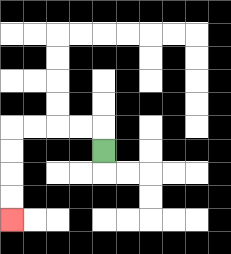{'start': '[4, 6]', 'end': '[0, 9]', 'path_directions': 'U,L,L,L,L,D,D,D,D', 'path_coordinates': '[[4, 6], [4, 5], [3, 5], [2, 5], [1, 5], [0, 5], [0, 6], [0, 7], [0, 8], [0, 9]]'}